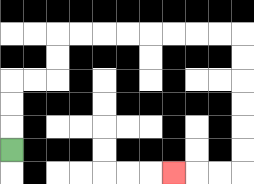{'start': '[0, 6]', 'end': '[7, 7]', 'path_directions': 'U,U,U,R,R,U,U,R,R,R,R,R,R,R,R,D,D,D,D,D,D,L,L,L', 'path_coordinates': '[[0, 6], [0, 5], [0, 4], [0, 3], [1, 3], [2, 3], [2, 2], [2, 1], [3, 1], [4, 1], [5, 1], [6, 1], [7, 1], [8, 1], [9, 1], [10, 1], [10, 2], [10, 3], [10, 4], [10, 5], [10, 6], [10, 7], [9, 7], [8, 7], [7, 7]]'}